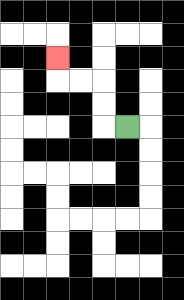{'start': '[5, 5]', 'end': '[2, 2]', 'path_directions': 'L,U,U,L,L,U', 'path_coordinates': '[[5, 5], [4, 5], [4, 4], [4, 3], [3, 3], [2, 3], [2, 2]]'}